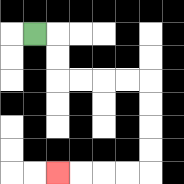{'start': '[1, 1]', 'end': '[2, 7]', 'path_directions': 'R,D,D,R,R,R,R,D,D,D,D,L,L,L,L', 'path_coordinates': '[[1, 1], [2, 1], [2, 2], [2, 3], [3, 3], [4, 3], [5, 3], [6, 3], [6, 4], [6, 5], [6, 6], [6, 7], [5, 7], [4, 7], [3, 7], [2, 7]]'}